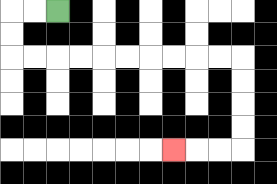{'start': '[2, 0]', 'end': '[7, 6]', 'path_directions': 'L,L,D,D,R,R,R,R,R,R,R,R,R,R,D,D,D,D,L,L,L', 'path_coordinates': '[[2, 0], [1, 0], [0, 0], [0, 1], [0, 2], [1, 2], [2, 2], [3, 2], [4, 2], [5, 2], [6, 2], [7, 2], [8, 2], [9, 2], [10, 2], [10, 3], [10, 4], [10, 5], [10, 6], [9, 6], [8, 6], [7, 6]]'}